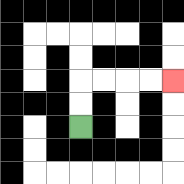{'start': '[3, 5]', 'end': '[7, 3]', 'path_directions': 'U,U,R,R,R,R', 'path_coordinates': '[[3, 5], [3, 4], [3, 3], [4, 3], [5, 3], [6, 3], [7, 3]]'}